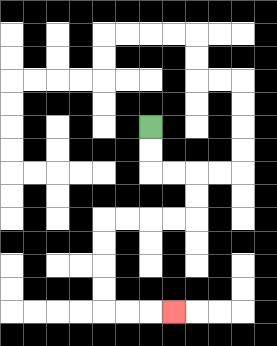{'start': '[6, 5]', 'end': '[7, 13]', 'path_directions': 'D,D,R,R,D,D,L,L,L,L,D,D,D,D,R,R,R', 'path_coordinates': '[[6, 5], [6, 6], [6, 7], [7, 7], [8, 7], [8, 8], [8, 9], [7, 9], [6, 9], [5, 9], [4, 9], [4, 10], [4, 11], [4, 12], [4, 13], [5, 13], [6, 13], [7, 13]]'}